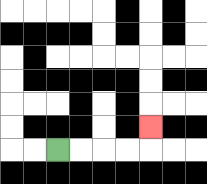{'start': '[2, 6]', 'end': '[6, 5]', 'path_directions': 'R,R,R,R,U', 'path_coordinates': '[[2, 6], [3, 6], [4, 6], [5, 6], [6, 6], [6, 5]]'}